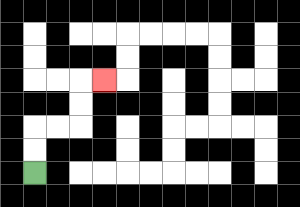{'start': '[1, 7]', 'end': '[4, 3]', 'path_directions': 'U,U,R,R,U,U,R', 'path_coordinates': '[[1, 7], [1, 6], [1, 5], [2, 5], [3, 5], [3, 4], [3, 3], [4, 3]]'}